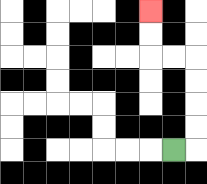{'start': '[7, 6]', 'end': '[6, 0]', 'path_directions': 'R,U,U,U,U,L,L,U,U', 'path_coordinates': '[[7, 6], [8, 6], [8, 5], [8, 4], [8, 3], [8, 2], [7, 2], [6, 2], [6, 1], [6, 0]]'}